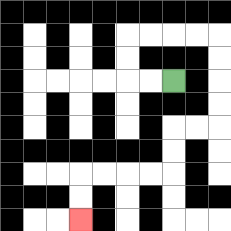{'start': '[7, 3]', 'end': '[3, 9]', 'path_directions': 'L,L,U,U,R,R,R,R,D,D,D,D,L,L,D,D,L,L,L,L,D,D', 'path_coordinates': '[[7, 3], [6, 3], [5, 3], [5, 2], [5, 1], [6, 1], [7, 1], [8, 1], [9, 1], [9, 2], [9, 3], [9, 4], [9, 5], [8, 5], [7, 5], [7, 6], [7, 7], [6, 7], [5, 7], [4, 7], [3, 7], [3, 8], [3, 9]]'}